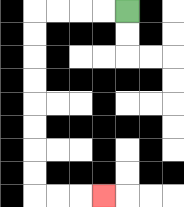{'start': '[5, 0]', 'end': '[4, 8]', 'path_directions': 'L,L,L,L,D,D,D,D,D,D,D,D,R,R,R', 'path_coordinates': '[[5, 0], [4, 0], [3, 0], [2, 0], [1, 0], [1, 1], [1, 2], [1, 3], [1, 4], [1, 5], [1, 6], [1, 7], [1, 8], [2, 8], [3, 8], [4, 8]]'}